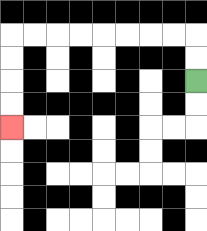{'start': '[8, 3]', 'end': '[0, 5]', 'path_directions': 'U,U,L,L,L,L,L,L,L,L,D,D,D,D', 'path_coordinates': '[[8, 3], [8, 2], [8, 1], [7, 1], [6, 1], [5, 1], [4, 1], [3, 1], [2, 1], [1, 1], [0, 1], [0, 2], [0, 3], [0, 4], [0, 5]]'}